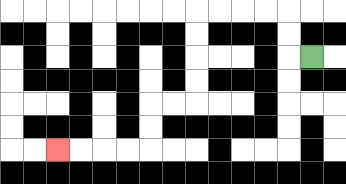{'start': '[13, 2]', 'end': '[2, 6]', 'path_directions': 'L,U,U,L,L,L,L,D,D,D,D,L,L,D,D,L,L,L,L', 'path_coordinates': '[[13, 2], [12, 2], [12, 1], [12, 0], [11, 0], [10, 0], [9, 0], [8, 0], [8, 1], [8, 2], [8, 3], [8, 4], [7, 4], [6, 4], [6, 5], [6, 6], [5, 6], [4, 6], [3, 6], [2, 6]]'}